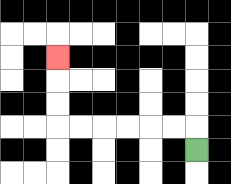{'start': '[8, 6]', 'end': '[2, 2]', 'path_directions': 'U,L,L,L,L,L,L,U,U,U', 'path_coordinates': '[[8, 6], [8, 5], [7, 5], [6, 5], [5, 5], [4, 5], [3, 5], [2, 5], [2, 4], [2, 3], [2, 2]]'}